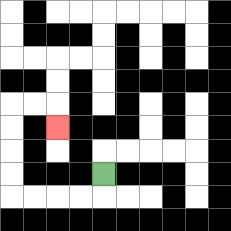{'start': '[4, 7]', 'end': '[2, 5]', 'path_directions': 'D,L,L,L,L,U,U,U,U,R,R,D', 'path_coordinates': '[[4, 7], [4, 8], [3, 8], [2, 8], [1, 8], [0, 8], [0, 7], [0, 6], [0, 5], [0, 4], [1, 4], [2, 4], [2, 5]]'}